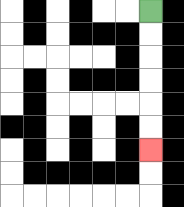{'start': '[6, 0]', 'end': '[6, 6]', 'path_directions': 'D,D,D,D,D,D', 'path_coordinates': '[[6, 0], [6, 1], [6, 2], [6, 3], [6, 4], [6, 5], [6, 6]]'}